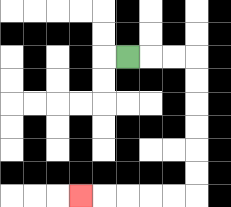{'start': '[5, 2]', 'end': '[3, 8]', 'path_directions': 'R,R,R,D,D,D,D,D,D,L,L,L,L,L', 'path_coordinates': '[[5, 2], [6, 2], [7, 2], [8, 2], [8, 3], [8, 4], [8, 5], [8, 6], [8, 7], [8, 8], [7, 8], [6, 8], [5, 8], [4, 8], [3, 8]]'}